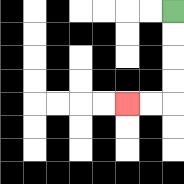{'start': '[7, 0]', 'end': '[5, 4]', 'path_directions': 'D,D,D,D,L,L', 'path_coordinates': '[[7, 0], [7, 1], [7, 2], [7, 3], [7, 4], [6, 4], [5, 4]]'}